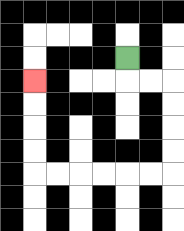{'start': '[5, 2]', 'end': '[1, 3]', 'path_directions': 'D,R,R,D,D,D,D,L,L,L,L,L,L,U,U,U,U', 'path_coordinates': '[[5, 2], [5, 3], [6, 3], [7, 3], [7, 4], [7, 5], [7, 6], [7, 7], [6, 7], [5, 7], [4, 7], [3, 7], [2, 7], [1, 7], [1, 6], [1, 5], [1, 4], [1, 3]]'}